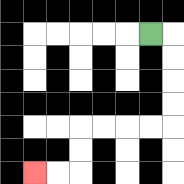{'start': '[6, 1]', 'end': '[1, 7]', 'path_directions': 'R,D,D,D,D,L,L,L,L,D,D,L,L', 'path_coordinates': '[[6, 1], [7, 1], [7, 2], [7, 3], [7, 4], [7, 5], [6, 5], [5, 5], [4, 5], [3, 5], [3, 6], [3, 7], [2, 7], [1, 7]]'}